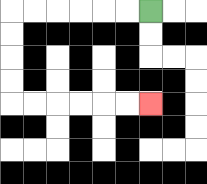{'start': '[6, 0]', 'end': '[6, 4]', 'path_directions': 'L,L,L,L,L,L,D,D,D,D,R,R,R,R,R,R', 'path_coordinates': '[[6, 0], [5, 0], [4, 0], [3, 0], [2, 0], [1, 0], [0, 0], [0, 1], [0, 2], [0, 3], [0, 4], [1, 4], [2, 4], [3, 4], [4, 4], [5, 4], [6, 4]]'}